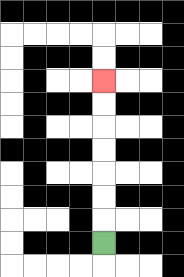{'start': '[4, 10]', 'end': '[4, 3]', 'path_directions': 'U,U,U,U,U,U,U', 'path_coordinates': '[[4, 10], [4, 9], [4, 8], [4, 7], [4, 6], [4, 5], [4, 4], [4, 3]]'}